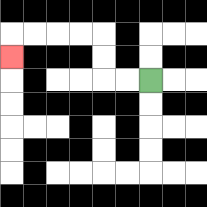{'start': '[6, 3]', 'end': '[0, 2]', 'path_directions': 'L,L,U,U,L,L,L,L,D', 'path_coordinates': '[[6, 3], [5, 3], [4, 3], [4, 2], [4, 1], [3, 1], [2, 1], [1, 1], [0, 1], [0, 2]]'}